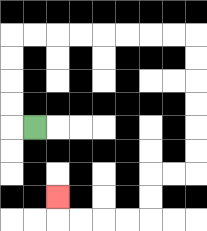{'start': '[1, 5]', 'end': '[2, 8]', 'path_directions': 'L,U,U,U,U,R,R,R,R,R,R,R,R,D,D,D,D,D,D,L,L,D,D,L,L,L,L,U', 'path_coordinates': '[[1, 5], [0, 5], [0, 4], [0, 3], [0, 2], [0, 1], [1, 1], [2, 1], [3, 1], [4, 1], [5, 1], [6, 1], [7, 1], [8, 1], [8, 2], [8, 3], [8, 4], [8, 5], [8, 6], [8, 7], [7, 7], [6, 7], [6, 8], [6, 9], [5, 9], [4, 9], [3, 9], [2, 9], [2, 8]]'}